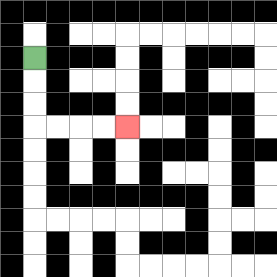{'start': '[1, 2]', 'end': '[5, 5]', 'path_directions': 'D,D,D,R,R,R,R', 'path_coordinates': '[[1, 2], [1, 3], [1, 4], [1, 5], [2, 5], [3, 5], [4, 5], [5, 5]]'}